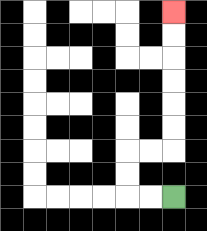{'start': '[7, 8]', 'end': '[7, 0]', 'path_directions': 'L,L,U,U,R,R,U,U,U,U,U,U', 'path_coordinates': '[[7, 8], [6, 8], [5, 8], [5, 7], [5, 6], [6, 6], [7, 6], [7, 5], [7, 4], [7, 3], [7, 2], [7, 1], [7, 0]]'}